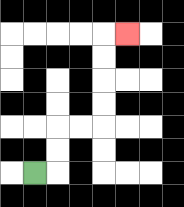{'start': '[1, 7]', 'end': '[5, 1]', 'path_directions': 'R,U,U,R,R,U,U,U,U,R', 'path_coordinates': '[[1, 7], [2, 7], [2, 6], [2, 5], [3, 5], [4, 5], [4, 4], [4, 3], [4, 2], [4, 1], [5, 1]]'}